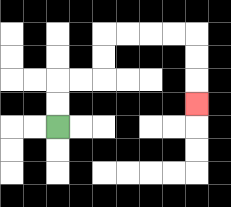{'start': '[2, 5]', 'end': '[8, 4]', 'path_directions': 'U,U,R,R,U,U,R,R,R,R,D,D,D', 'path_coordinates': '[[2, 5], [2, 4], [2, 3], [3, 3], [4, 3], [4, 2], [4, 1], [5, 1], [6, 1], [7, 1], [8, 1], [8, 2], [8, 3], [8, 4]]'}